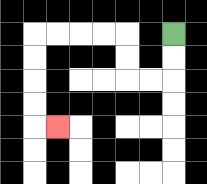{'start': '[7, 1]', 'end': '[2, 5]', 'path_directions': 'D,D,L,L,U,U,L,L,L,L,D,D,D,D,R', 'path_coordinates': '[[7, 1], [7, 2], [7, 3], [6, 3], [5, 3], [5, 2], [5, 1], [4, 1], [3, 1], [2, 1], [1, 1], [1, 2], [1, 3], [1, 4], [1, 5], [2, 5]]'}